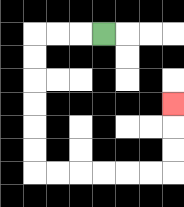{'start': '[4, 1]', 'end': '[7, 4]', 'path_directions': 'L,L,L,D,D,D,D,D,D,R,R,R,R,R,R,U,U,U', 'path_coordinates': '[[4, 1], [3, 1], [2, 1], [1, 1], [1, 2], [1, 3], [1, 4], [1, 5], [1, 6], [1, 7], [2, 7], [3, 7], [4, 7], [5, 7], [6, 7], [7, 7], [7, 6], [7, 5], [7, 4]]'}